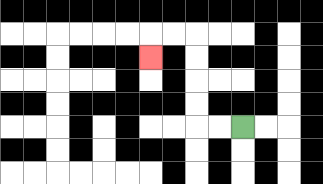{'start': '[10, 5]', 'end': '[6, 2]', 'path_directions': 'L,L,U,U,U,U,L,L,D', 'path_coordinates': '[[10, 5], [9, 5], [8, 5], [8, 4], [8, 3], [8, 2], [8, 1], [7, 1], [6, 1], [6, 2]]'}